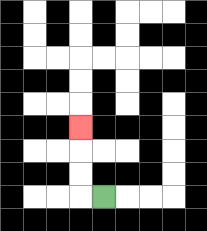{'start': '[4, 8]', 'end': '[3, 5]', 'path_directions': 'L,U,U,U', 'path_coordinates': '[[4, 8], [3, 8], [3, 7], [3, 6], [3, 5]]'}